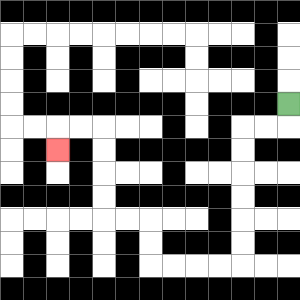{'start': '[12, 4]', 'end': '[2, 6]', 'path_directions': 'D,L,L,D,D,D,D,D,D,L,L,L,L,U,U,L,L,U,U,U,U,L,L,D', 'path_coordinates': '[[12, 4], [12, 5], [11, 5], [10, 5], [10, 6], [10, 7], [10, 8], [10, 9], [10, 10], [10, 11], [9, 11], [8, 11], [7, 11], [6, 11], [6, 10], [6, 9], [5, 9], [4, 9], [4, 8], [4, 7], [4, 6], [4, 5], [3, 5], [2, 5], [2, 6]]'}